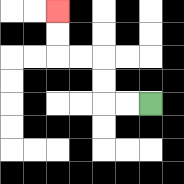{'start': '[6, 4]', 'end': '[2, 0]', 'path_directions': 'L,L,U,U,L,L,U,U', 'path_coordinates': '[[6, 4], [5, 4], [4, 4], [4, 3], [4, 2], [3, 2], [2, 2], [2, 1], [2, 0]]'}